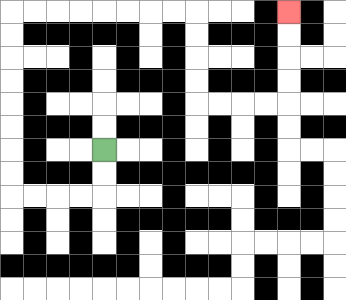{'start': '[4, 6]', 'end': '[12, 0]', 'path_directions': 'D,D,L,L,L,L,U,U,U,U,U,U,U,U,R,R,R,R,R,R,R,R,D,D,D,D,R,R,R,R,U,U,U,U', 'path_coordinates': '[[4, 6], [4, 7], [4, 8], [3, 8], [2, 8], [1, 8], [0, 8], [0, 7], [0, 6], [0, 5], [0, 4], [0, 3], [0, 2], [0, 1], [0, 0], [1, 0], [2, 0], [3, 0], [4, 0], [5, 0], [6, 0], [7, 0], [8, 0], [8, 1], [8, 2], [8, 3], [8, 4], [9, 4], [10, 4], [11, 4], [12, 4], [12, 3], [12, 2], [12, 1], [12, 0]]'}